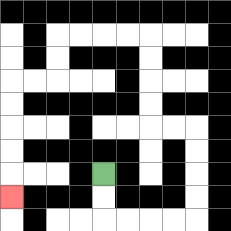{'start': '[4, 7]', 'end': '[0, 8]', 'path_directions': 'D,D,R,R,R,R,U,U,U,U,L,L,U,U,U,U,L,L,L,L,D,D,L,L,D,D,D,D,D', 'path_coordinates': '[[4, 7], [4, 8], [4, 9], [5, 9], [6, 9], [7, 9], [8, 9], [8, 8], [8, 7], [8, 6], [8, 5], [7, 5], [6, 5], [6, 4], [6, 3], [6, 2], [6, 1], [5, 1], [4, 1], [3, 1], [2, 1], [2, 2], [2, 3], [1, 3], [0, 3], [0, 4], [0, 5], [0, 6], [0, 7], [0, 8]]'}